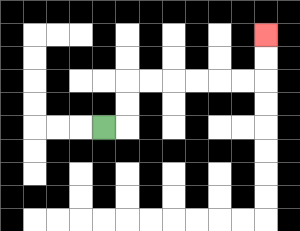{'start': '[4, 5]', 'end': '[11, 1]', 'path_directions': 'R,U,U,R,R,R,R,R,R,U,U', 'path_coordinates': '[[4, 5], [5, 5], [5, 4], [5, 3], [6, 3], [7, 3], [8, 3], [9, 3], [10, 3], [11, 3], [11, 2], [11, 1]]'}